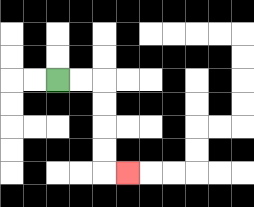{'start': '[2, 3]', 'end': '[5, 7]', 'path_directions': 'R,R,D,D,D,D,R', 'path_coordinates': '[[2, 3], [3, 3], [4, 3], [4, 4], [4, 5], [4, 6], [4, 7], [5, 7]]'}